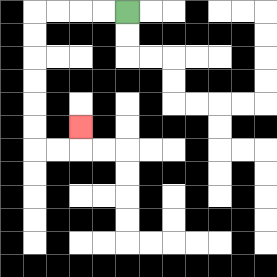{'start': '[5, 0]', 'end': '[3, 5]', 'path_directions': 'L,L,L,L,D,D,D,D,D,D,R,R,U', 'path_coordinates': '[[5, 0], [4, 0], [3, 0], [2, 0], [1, 0], [1, 1], [1, 2], [1, 3], [1, 4], [1, 5], [1, 6], [2, 6], [3, 6], [3, 5]]'}